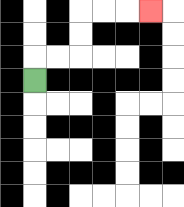{'start': '[1, 3]', 'end': '[6, 0]', 'path_directions': 'U,R,R,U,U,R,R,R', 'path_coordinates': '[[1, 3], [1, 2], [2, 2], [3, 2], [3, 1], [3, 0], [4, 0], [5, 0], [6, 0]]'}